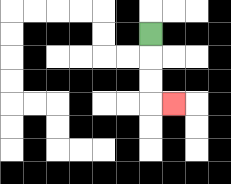{'start': '[6, 1]', 'end': '[7, 4]', 'path_directions': 'D,D,D,R', 'path_coordinates': '[[6, 1], [6, 2], [6, 3], [6, 4], [7, 4]]'}